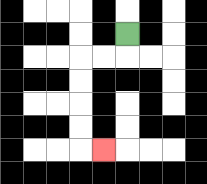{'start': '[5, 1]', 'end': '[4, 6]', 'path_directions': 'D,L,L,D,D,D,D,R', 'path_coordinates': '[[5, 1], [5, 2], [4, 2], [3, 2], [3, 3], [3, 4], [3, 5], [3, 6], [4, 6]]'}